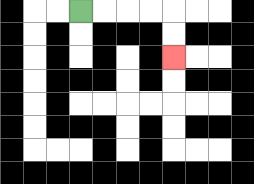{'start': '[3, 0]', 'end': '[7, 2]', 'path_directions': 'R,R,R,R,D,D', 'path_coordinates': '[[3, 0], [4, 0], [5, 0], [6, 0], [7, 0], [7, 1], [7, 2]]'}